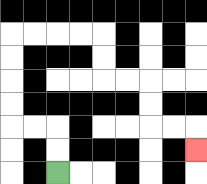{'start': '[2, 7]', 'end': '[8, 6]', 'path_directions': 'U,U,L,L,U,U,U,U,R,R,R,R,D,D,R,R,D,D,R,R,D', 'path_coordinates': '[[2, 7], [2, 6], [2, 5], [1, 5], [0, 5], [0, 4], [0, 3], [0, 2], [0, 1], [1, 1], [2, 1], [3, 1], [4, 1], [4, 2], [4, 3], [5, 3], [6, 3], [6, 4], [6, 5], [7, 5], [8, 5], [8, 6]]'}